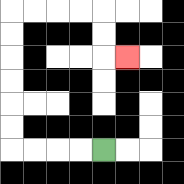{'start': '[4, 6]', 'end': '[5, 2]', 'path_directions': 'L,L,L,L,U,U,U,U,U,U,R,R,R,R,D,D,R', 'path_coordinates': '[[4, 6], [3, 6], [2, 6], [1, 6], [0, 6], [0, 5], [0, 4], [0, 3], [0, 2], [0, 1], [0, 0], [1, 0], [2, 0], [3, 0], [4, 0], [4, 1], [4, 2], [5, 2]]'}